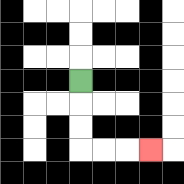{'start': '[3, 3]', 'end': '[6, 6]', 'path_directions': 'D,D,D,R,R,R', 'path_coordinates': '[[3, 3], [3, 4], [3, 5], [3, 6], [4, 6], [5, 6], [6, 6]]'}